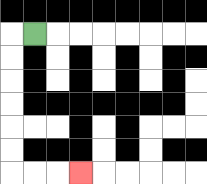{'start': '[1, 1]', 'end': '[3, 7]', 'path_directions': 'L,D,D,D,D,D,D,R,R,R', 'path_coordinates': '[[1, 1], [0, 1], [0, 2], [0, 3], [0, 4], [0, 5], [0, 6], [0, 7], [1, 7], [2, 7], [3, 7]]'}